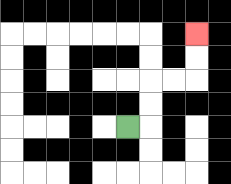{'start': '[5, 5]', 'end': '[8, 1]', 'path_directions': 'R,U,U,R,R,U,U', 'path_coordinates': '[[5, 5], [6, 5], [6, 4], [6, 3], [7, 3], [8, 3], [8, 2], [8, 1]]'}